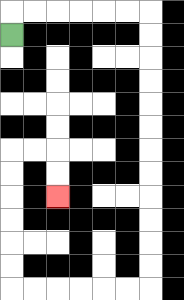{'start': '[0, 1]', 'end': '[2, 8]', 'path_directions': 'U,R,R,R,R,R,R,D,D,D,D,D,D,D,D,D,D,D,D,L,L,L,L,L,L,U,U,U,U,U,U,R,R,D,D', 'path_coordinates': '[[0, 1], [0, 0], [1, 0], [2, 0], [3, 0], [4, 0], [5, 0], [6, 0], [6, 1], [6, 2], [6, 3], [6, 4], [6, 5], [6, 6], [6, 7], [6, 8], [6, 9], [6, 10], [6, 11], [6, 12], [5, 12], [4, 12], [3, 12], [2, 12], [1, 12], [0, 12], [0, 11], [0, 10], [0, 9], [0, 8], [0, 7], [0, 6], [1, 6], [2, 6], [2, 7], [2, 8]]'}